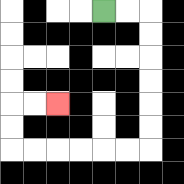{'start': '[4, 0]', 'end': '[2, 4]', 'path_directions': 'R,R,D,D,D,D,D,D,L,L,L,L,L,L,U,U,R,R', 'path_coordinates': '[[4, 0], [5, 0], [6, 0], [6, 1], [6, 2], [6, 3], [6, 4], [6, 5], [6, 6], [5, 6], [4, 6], [3, 6], [2, 6], [1, 6], [0, 6], [0, 5], [0, 4], [1, 4], [2, 4]]'}